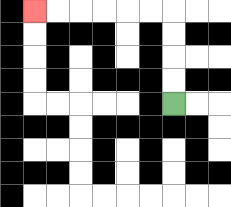{'start': '[7, 4]', 'end': '[1, 0]', 'path_directions': 'U,U,U,U,L,L,L,L,L,L', 'path_coordinates': '[[7, 4], [7, 3], [7, 2], [7, 1], [7, 0], [6, 0], [5, 0], [4, 0], [3, 0], [2, 0], [1, 0]]'}